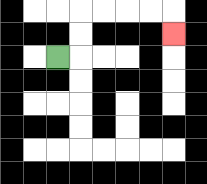{'start': '[2, 2]', 'end': '[7, 1]', 'path_directions': 'R,U,U,R,R,R,R,D', 'path_coordinates': '[[2, 2], [3, 2], [3, 1], [3, 0], [4, 0], [5, 0], [6, 0], [7, 0], [7, 1]]'}